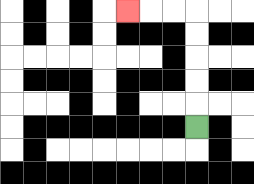{'start': '[8, 5]', 'end': '[5, 0]', 'path_directions': 'U,U,U,U,U,L,L,L', 'path_coordinates': '[[8, 5], [8, 4], [8, 3], [8, 2], [8, 1], [8, 0], [7, 0], [6, 0], [5, 0]]'}